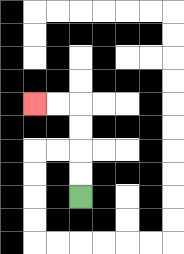{'start': '[3, 8]', 'end': '[1, 4]', 'path_directions': 'U,U,U,U,L,L', 'path_coordinates': '[[3, 8], [3, 7], [3, 6], [3, 5], [3, 4], [2, 4], [1, 4]]'}